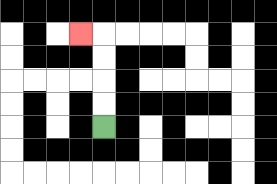{'start': '[4, 5]', 'end': '[3, 1]', 'path_directions': 'U,U,U,U,L', 'path_coordinates': '[[4, 5], [4, 4], [4, 3], [4, 2], [4, 1], [3, 1]]'}